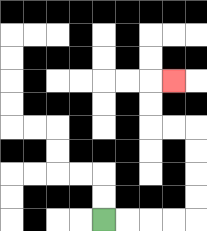{'start': '[4, 9]', 'end': '[7, 3]', 'path_directions': 'R,R,R,R,U,U,U,U,L,L,U,U,R', 'path_coordinates': '[[4, 9], [5, 9], [6, 9], [7, 9], [8, 9], [8, 8], [8, 7], [8, 6], [8, 5], [7, 5], [6, 5], [6, 4], [6, 3], [7, 3]]'}